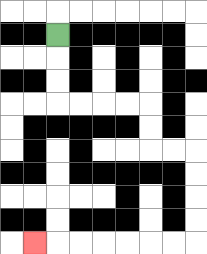{'start': '[2, 1]', 'end': '[1, 10]', 'path_directions': 'D,D,D,R,R,R,R,D,D,R,R,D,D,D,D,L,L,L,L,L,L,L', 'path_coordinates': '[[2, 1], [2, 2], [2, 3], [2, 4], [3, 4], [4, 4], [5, 4], [6, 4], [6, 5], [6, 6], [7, 6], [8, 6], [8, 7], [8, 8], [8, 9], [8, 10], [7, 10], [6, 10], [5, 10], [4, 10], [3, 10], [2, 10], [1, 10]]'}